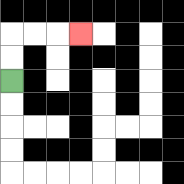{'start': '[0, 3]', 'end': '[3, 1]', 'path_directions': 'U,U,R,R,R', 'path_coordinates': '[[0, 3], [0, 2], [0, 1], [1, 1], [2, 1], [3, 1]]'}